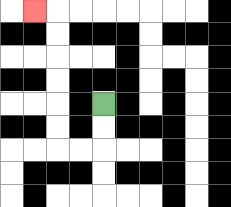{'start': '[4, 4]', 'end': '[1, 0]', 'path_directions': 'D,D,L,L,U,U,U,U,U,U,L', 'path_coordinates': '[[4, 4], [4, 5], [4, 6], [3, 6], [2, 6], [2, 5], [2, 4], [2, 3], [2, 2], [2, 1], [2, 0], [1, 0]]'}